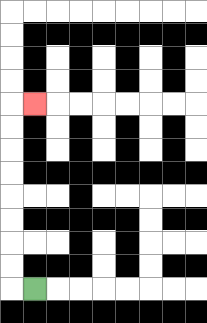{'start': '[1, 12]', 'end': '[1, 4]', 'path_directions': 'L,U,U,U,U,U,U,U,U,R', 'path_coordinates': '[[1, 12], [0, 12], [0, 11], [0, 10], [0, 9], [0, 8], [0, 7], [0, 6], [0, 5], [0, 4], [1, 4]]'}